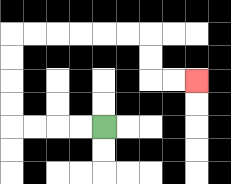{'start': '[4, 5]', 'end': '[8, 3]', 'path_directions': 'L,L,L,L,U,U,U,U,R,R,R,R,R,R,D,D,R,R', 'path_coordinates': '[[4, 5], [3, 5], [2, 5], [1, 5], [0, 5], [0, 4], [0, 3], [0, 2], [0, 1], [1, 1], [2, 1], [3, 1], [4, 1], [5, 1], [6, 1], [6, 2], [6, 3], [7, 3], [8, 3]]'}